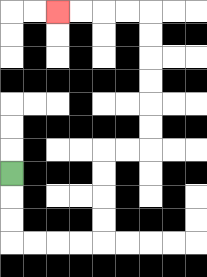{'start': '[0, 7]', 'end': '[2, 0]', 'path_directions': 'D,D,D,R,R,R,R,U,U,U,U,R,R,U,U,U,U,U,U,L,L,L,L', 'path_coordinates': '[[0, 7], [0, 8], [0, 9], [0, 10], [1, 10], [2, 10], [3, 10], [4, 10], [4, 9], [4, 8], [4, 7], [4, 6], [5, 6], [6, 6], [6, 5], [6, 4], [6, 3], [6, 2], [6, 1], [6, 0], [5, 0], [4, 0], [3, 0], [2, 0]]'}